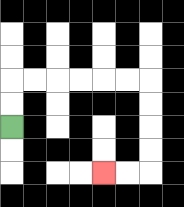{'start': '[0, 5]', 'end': '[4, 7]', 'path_directions': 'U,U,R,R,R,R,R,R,D,D,D,D,L,L', 'path_coordinates': '[[0, 5], [0, 4], [0, 3], [1, 3], [2, 3], [3, 3], [4, 3], [5, 3], [6, 3], [6, 4], [6, 5], [6, 6], [6, 7], [5, 7], [4, 7]]'}